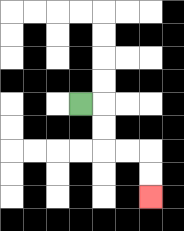{'start': '[3, 4]', 'end': '[6, 8]', 'path_directions': 'R,D,D,R,R,D,D', 'path_coordinates': '[[3, 4], [4, 4], [4, 5], [4, 6], [5, 6], [6, 6], [6, 7], [6, 8]]'}